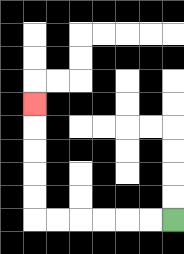{'start': '[7, 9]', 'end': '[1, 4]', 'path_directions': 'L,L,L,L,L,L,U,U,U,U,U', 'path_coordinates': '[[7, 9], [6, 9], [5, 9], [4, 9], [3, 9], [2, 9], [1, 9], [1, 8], [1, 7], [1, 6], [1, 5], [1, 4]]'}